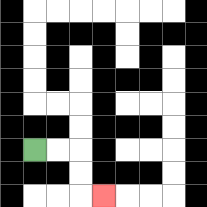{'start': '[1, 6]', 'end': '[4, 8]', 'path_directions': 'R,R,D,D,R', 'path_coordinates': '[[1, 6], [2, 6], [3, 6], [3, 7], [3, 8], [4, 8]]'}